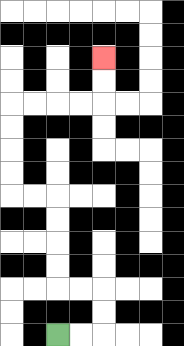{'start': '[2, 14]', 'end': '[4, 2]', 'path_directions': 'R,R,U,U,L,L,U,U,U,U,L,L,U,U,U,U,R,R,R,R,U,U', 'path_coordinates': '[[2, 14], [3, 14], [4, 14], [4, 13], [4, 12], [3, 12], [2, 12], [2, 11], [2, 10], [2, 9], [2, 8], [1, 8], [0, 8], [0, 7], [0, 6], [0, 5], [0, 4], [1, 4], [2, 4], [3, 4], [4, 4], [4, 3], [4, 2]]'}